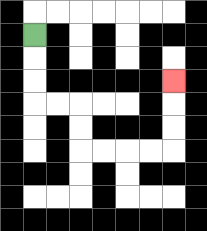{'start': '[1, 1]', 'end': '[7, 3]', 'path_directions': 'D,D,D,R,R,D,D,R,R,R,R,U,U,U', 'path_coordinates': '[[1, 1], [1, 2], [1, 3], [1, 4], [2, 4], [3, 4], [3, 5], [3, 6], [4, 6], [5, 6], [6, 6], [7, 6], [7, 5], [7, 4], [7, 3]]'}